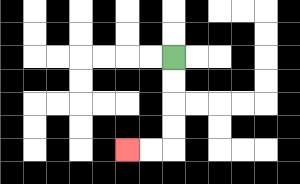{'start': '[7, 2]', 'end': '[5, 6]', 'path_directions': 'D,D,D,D,L,L', 'path_coordinates': '[[7, 2], [7, 3], [7, 4], [7, 5], [7, 6], [6, 6], [5, 6]]'}